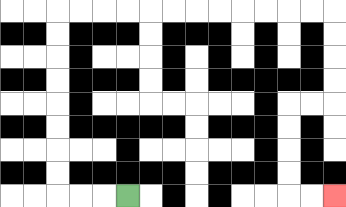{'start': '[5, 8]', 'end': '[14, 8]', 'path_directions': 'L,L,L,U,U,U,U,U,U,U,U,R,R,R,R,R,R,R,R,R,R,R,R,D,D,D,D,L,L,D,D,D,D,R,R', 'path_coordinates': '[[5, 8], [4, 8], [3, 8], [2, 8], [2, 7], [2, 6], [2, 5], [2, 4], [2, 3], [2, 2], [2, 1], [2, 0], [3, 0], [4, 0], [5, 0], [6, 0], [7, 0], [8, 0], [9, 0], [10, 0], [11, 0], [12, 0], [13, 0], [14, 0], [14, 1], [14, 2], [14, 3], [14, 4], [13, 4], [12, 4], [12, 5], [12, 6], [12, 7], [12, 8], [13, 8], [14, 8]]'}